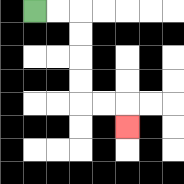{'start': '[1, 0]', 'end': '[5, 5]', 'path_directions': 'R,R,D,D,D,D,R,R,D', 'path_coordinates': '[[1, 0], [2, 0], [3, 0], [3, 1], [3, 2], [3, 3], [3, 4], [4, 4], [5, 4], [5, 5]]'}